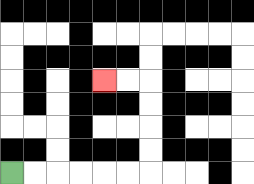{'start': '[0, 7]', 'end': '[4, 3]', 'path_directions': 'R,R,R,R,R,R,U,U,U,U,L,L', 'path_coordinates': '[[0, 7], [1, 7], [2, 7], [3, 7], [4, 7], [5, 7], [6, 7], [6, 6], [6, 5], [6, 4], [6, 3], [5, 3], [4, 3]]'}